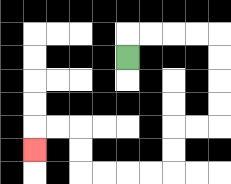{'start': '[5, 2]', 'end': '[1, 6]', 'path_directions': 'U,R,R,R,R,D,D,D,D,L,L,D,D,L,L,L,L,U,U,L,L,D', 'path_coordinates': '[[5, 2], [5, 1], [6, 1], [7, 1], [8, 1], [9, 1], [9, 2], [9, 3], [9, 4], [9, 5], [8, 5], [7, 5], [7, 6], [7, 7], [6, 7], [5, 7], [4, 7], [3, 7], [3, 6], [3, 5], [2, 5], [1, 5], [1, 6]]'}